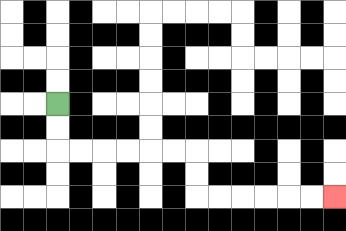{'start': '[2, 4]', 'end': '[14, 8]', 'path_directions': 'D,D,R,R,R,R,R,R,D,D,R,R,R,R,R,R', 'path_coordinates': '[[2, 4], [2, 5], [2, 6], [3, 6], [4, 6], [5, 6], [6, 6], [7, 6], [8, 6], [8, 7], [8, 8], [9, 8], [10, 8], [11, 8], [12, 8], [13, 8], [14, 8]]'}